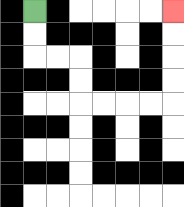{'start': '[1, 0]', 'end': '[7, 0]', 'path_directions': 'D,D,R,R,D,D,R,R,R,R,U,U,U,U', 'path_coordinates': '[[1, 0], [1, 1], [1, 2], [2, 2], [3, 2], [3, 3], [3, 4], [4, 4], [5, 4], [6, 4], [7, 4], [7, 3], [7, 2], [7, 1], [7, 0]]'}